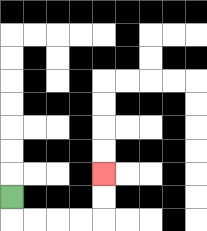{'start': '[0, 8]', 'end': '[4, 7]', 'path_directions': 'D,R,R,R,R,U,U', 'path_coordinates': '[[0, 8], [0, 9], [1, 9], [2, 9], [3, 9], [4, 9], [4, 8], [4, 7]]'}